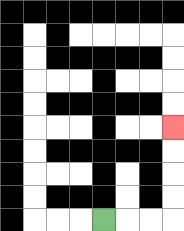{'start': '[4, 9]', 'end': '[7, 5]', 'path_directions': 'R,R,R,U,U,U,U', 'path_coordinates': '[[4, 9], [5, 9], [6, 9], [7, 9], [7, 8], [7, 7], [7, 6], [7, 5]]'}